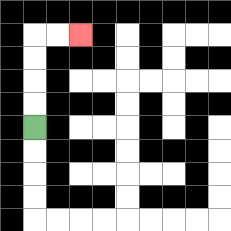{'start': '[1, 5]', 'end': '[3, 1]', 'path_directions': 'U,U,U,U,R,R', 'path_coordinates': '[[1, 5], [1, 4], [1, 3], [1, 2], [1, 1], [2, 1], [3, 1]]'}